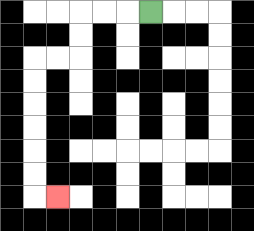{'start': '[6, 0]', 'end': '[2, 8]', 'path_directions': 'L,L,L,D,D,L,L,D,D,D,D,D,D,R', 'path_coordinates': '[[6, 0], [5, 0], [4, 0], [3, 0], [3, 1], [3, 2], [2, 2], [1, 2], [1, 3], [1, 4], [1, 5], [1, 6], [1, 7], [1, 8], [2, 8]]'}